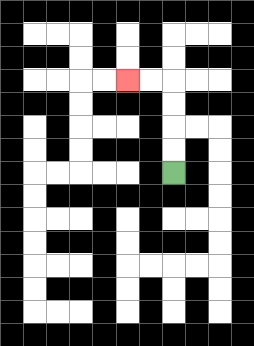{'start': '[7, 7]', 'end': '[5, 3]', 'path_directions': 'U,U,U,U,L,L', 'path_coordinates': '[[7, 7], [7, 6], [7, 5], [7, 4], [7, 3], [6, 3], [5, 3]]'}